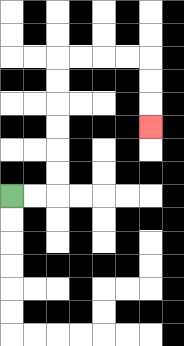{'start': '[0, 8]', 'end': '[6, 5]', 'path_directions': 'R,R,U,U,U,U,U,U,R,R,R,R,D,D,D', 'path_coordinates': '[[0, 8], [1, 8], [2, 8], [2, 7], [2, 6], [2, 5], [2, 4], [2, 3], [2, 2], [3, 2], [4, 2], [5, 2], [6, 2], [6, 3], [6, 4], [6, 5]]'}